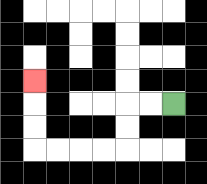{'start': '[7, 4]', 'end': '[1, 3]', 'path_directions': 'L,L,D,D,L,L,L,L,U,U,U', 'path_coordinates': '[[7, 4], [6, 4], [5, 4], [5, 5], [5, 6], [4, 6], [3, 6], [2, 6], [1, 6], [1, 5], [1, 4], [1, 3]]'}